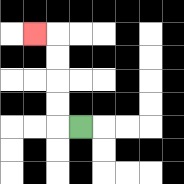{'start': '[3, 5]', 'end': '[1, 1]', 'path_directions': 'L,U,U,U,U,L', 'path_coordinates': '[[3, 5], [2, 5], [2, 4], [2, 3], [2, 2], [2, 1], [1, 1]]'}